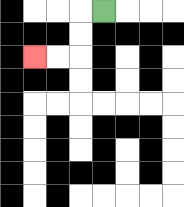{'start': '[4, 0]', 'end': '[1, 2]', 'path_directions': 'L,D,D,L,L', 'path_coordinates': '[[4, 0], [3, 0], [3, 1], [3, 2], [2, 2], [1, 2]]'}